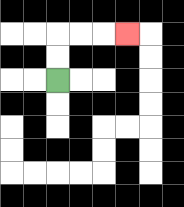{'start': '[2, 3]', 'end': '[5, 1]', 'path_directions': 'U,U,R,R,R', 'path_coordinates': '[[2, 3], [2, 2], [2, 1], [3, 1], [4, 1], [5, 1]]'}